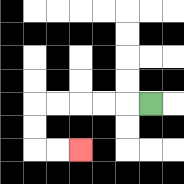{'start': '[6, 4]', 'end': '[3, 6]', 'path_directions': 'L,L,L,L,L,D,D,R,R', 'path_coordinates': '[[6, 4], [5, 4], [4, 4], [3, 4], [2, 4], [1, 4], [1, 5], [1, 6], [2, 6], [3, 6]]'}